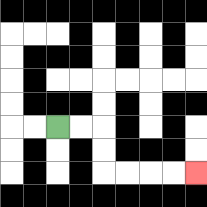{'start': '[2, 5]', 'end': '[8, 7]', 'path_directions': 'R,R,D,D,R,R,R,R', 'path_coordinates': '[[2, 5], [3, 5], [4, 5], [4, 6], [4, 7], [5, 7], [6, 7], [7, 7], [8, 7]]'}